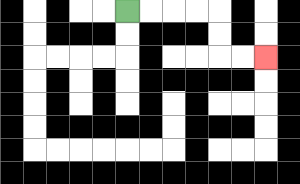{'start': '[5, 0]', 'end': '[11, 2]', 'path_directions': 'R,R,R,R,D,D,R,R', 'path_coordinates': '[[5, 0], [6, 0], [7, 0], [8, 0], [9, 0], [9, 1], [9, 2], [10, 2], [11, 2]]'}